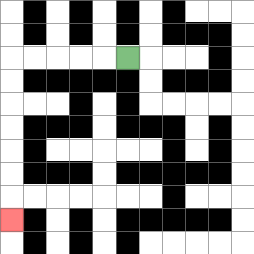{'start': '[5, 2]', 'end': '[0, 9]', 'path_directions': 'L,L,L,L,L,D,D,D,D,D,D,D', 'path_coordinates': '[[5, 2], [4, 2], [3, 2], [2, 2], [1, 2], [0, 2], [0, 3], [0, 4], [0, 5], [0, 6], [0, 7], [0, 8], [0, 9]]'}